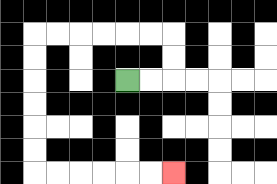{'start': '[5, 3]', 'end': '[7, 7]', 'path_directions': 'R,R,U,U,L,L,L,L,L,L,D,D,D,D,D,D,R,R,R,R,R,R', 'path_coordinates': '[[5, 3], [6, 3], [7, 3], [7, 2], [7, 1], [6, 1], [5, 1], [4, 1], [3, 1], [2, 1], [1, 1], [1, 2], [1, 3], [1, 4], [1, 5], [1, 6], [1, 7], [2, 7], [3, 7], [4, 7], [5, 7], [6, 7], [7, 7]]'}